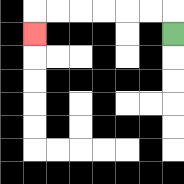{'start': '[7, 1]', 'end': '[1, 1]', 'path_directions': 'U,L,L,L,L,L,L,D', 'path_coordinates': '[[7, 1], [7, 0], [6, 0], [5, 0], [4, 0], [3, 0], [2, 0], [1, 0], [1, 1]]'}